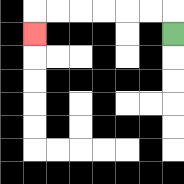{'start': '[7, 1]', 'end': '[1, 1]', 'path_directions': 'U,L,L,L,L,L,L,D', 'path_coordinates': '[[7, 1], [7, 0], [6, 0], [5, 0], [4, 0], [3, 0], [2, 0], [1, 0], [1, 1]]'}